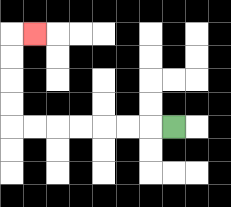{'start': '[7, 5]', 'end': '[1, 1]', 'path_directions': 'L,L,L,L,L,L,L,U,U,U,U,R', 'path_coordinates': '[[7, 5], [6, 5], [5, 5], [4, 5], [3, 5], [2, 5], [1, 5], [0, 5], [0, 4], [0, 3], [0, 2], [0, 1], [1, 1]]'}